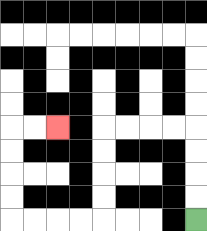{'start': '[8, 9]', 'end': '[2, 5]', 'path_directions': 'U,U,U,U,L,L,L,L,D,D,D,D,L,L,L,L,U,U,U,U,R,R', 'path_coordinates': '[[8, 9], [8, 8], [8, 7], [8, 6], [8, 5], [7, 5], [6, 5], [5, 5], [4, 5], [4, 6], [4, 7], [4, 8], [4, 9], [3, 9], [2, 9], [1, 9], [0, 9], [0, 8], [0, 7], [0, 6], [0, 5], [1, 5], [2, 5]]'}